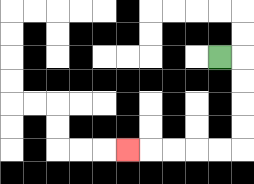{'start': '[9, 2]', 'end': '[5, 6]', 'path_directions': 'R,D,D,D,D,L,L,L,L,L', 'path_coordinates': '[[9, 2], [10, 2], [10, 3], [10, 4], [10, 5], [10, 6], [9, 6], [8, 6], [7, 6], [6, 6], [5, 6]]'}